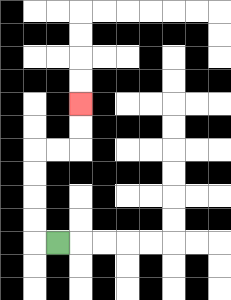{'start': '[2, 10]', 'end': '[3, 4]', 'path_directions': 'L,U,U,U,U,R,R,U,U', 'path_coordinates': '[[2, 10], [1, 10], [1, 9], [1, 8], [1, 7], [1, 6], [2, 6], [3, 6], [3, 5], [3, 4]]'}